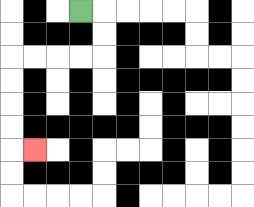{'start': '[3, 0]', 'end': '[1, 6]', 'path_directions': 'R,D,D,L,L,L,L,D,D,D,D,R', 'path_coordinates': '[[3, 0], [4, 0], [4, 1], [4, 2], [3, 2], [2, 2], [1, 2], [0, 2], [0, 3], [0, 4], [0, 5], [0, 6], [1, 6]]'}